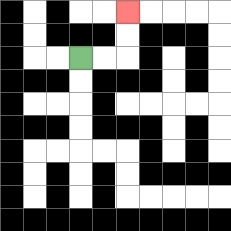{'start': '[3, 2]', 'end': '[5, 0]', 'path_directions': 'R,R,U,U', 'path_coordinates': '[[3, 2], [4, 2], [5, 2], [5, 1], [5, 0]]'}